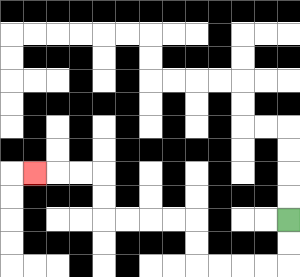{'start': '[12, 9]', 'end': '[1, 7]', 'path_directions': 'D,D,L,L,L,L,U,U,L,L,L,L,U,U,L,L,L', 'path_coordinates': '[[12, 9], [12, 10], [12, 11], [11, 11], [10, 11], [9, 11], [8, 11], [8, 10], [8, 9], [7, 9], [6, 9], [5, 9], [4, 9], [4, 8], [4, 7], [3, 7], [2, 7], [1, 7]]'}